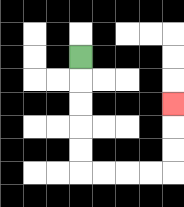{'start': '[3, 2]', 'end': '[7, 4]', 'path_directions': 'D,D,D,D,D,R,R,R,R,U,U,U', 'path_coordinates': '[[3, 2], [3, 3], [3, 4], [3, 5], [3, 6], [3, 7], [4, 7], [5, 7], [6, 7], [7, 7], [7, 6], [7, 5], [7, 4]]'}